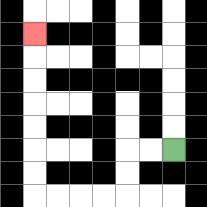{'start': '[7, 6]', 'end': '[1, 1]', 'path_directions': 'L,L,D,D,L,L,L,L,U,U,U,U,U,U,U', 'path_coordinates': '[[7, 6], [6, 6], [5, 6], [5, 7], [5, 8], [4, 8], [3, 8], [2, 8], [1, 8], [1, 7], [1, 6], [1, 5], [1, 4], [1, 3], [1, 2], [1, 1]]'}